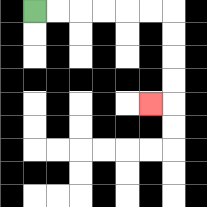{'start': '[1, 0]', 'end': '[6, 4]', 'path_directions': 'R,R,R,R,R,R,D,D,D,D,L', 'path_coordinates': '[[1, 0], [2, 0], [3, 0], [4, 0], [5, 0], [6, 0], [7, 0], [7, 1], [7, 2], [7, 3], [7, 4], [6, 4]]'}